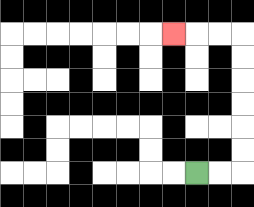{'start': '[8, 7]', 'end': '[7, 1]', 'path_directions': 'R,R,U,U,U,U,U,U,L,L,L', 'path_coordinates': '[[8, 7], [9, 7], [10, 7], [10, 6], [10, 5], [10, 4], [10, 3], [10, 2], [10, 1], [9, 1], [8, 1], [7, 1]]'}